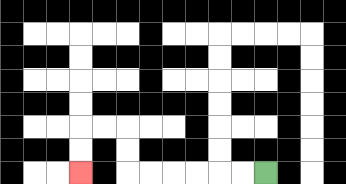{'start': '[11, 7]', 'end': '[3, 7]', 'path_directions': 'L,L,L,L,L,L,U,U,L,L,D,D', 'path_coordinates': '[[11, 7], [10, 7], [9, 7], [8, 7], [7, 7], [6, 7], [5, 7], [5, 6], [5, 5], [4, 5], [3, 5], [3, 6], [3, 7]]'}